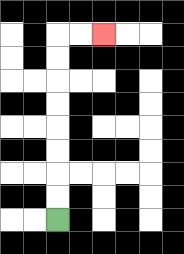{'start': '[2, 9]', 'end': '[4, 1]', 'path_directions': 'U,U,U,U,U,U,U,U,R,R', 'path_coordinates': '[[2, 9], [2, 8], [2, 7], [2, 6], [2, 5], [2, 4], [2, 3], [2, 2], [2, 1], [3, 1], [4, 1]]'}